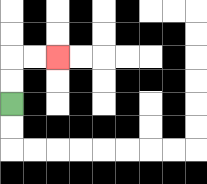{'start': '[0, 4]', 'end': '[2, 2]', 'path_directions': 'U,U,R,R', 'path_coordinates': '[[0, 4], [0, 3], [0, 2], [1, 2], [2, 2]]'}